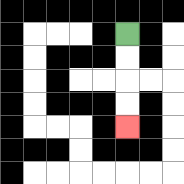{'start': '[5, 1]', 'end': '[5, 5]', 'path_directions': 'D,D,D,D', 'path_coordinates': '[[5, 1], [5, 2], [5, 3], [5, 4], [5, 5]]'}